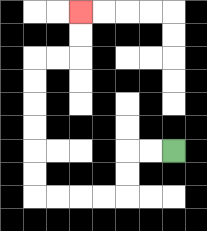{'start': '[7, 6]', 'end': '[3, 0]', 'path_directions': 'L,L,D,D,L,L,L,L,U,U,U,U,U,U,R,R,U,U', 'path_coordinates': '[[7, 6], [6, 6], [5, 6], [5, 7], [5, 8], [4, 8], [3, 8], [2, 8], [1, 8], [1, 7], [1, 6], [1, 5], [1, 4], [1, 3], [1, 2], [2, 2], [3, 2], [3, 1], [3, 0]]'}